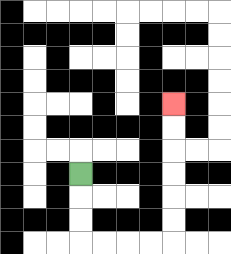{'start': '[3, 7]', 'end': '[7, 4]', 'path_directions': 'D,D,D,R,R,R,R,U,U,U,U,U,U', 'path_coordinates': '[[3, 7], [3, 8], [3, 9], [3, 10], [4, 10], [5, 10], [6, 10], [7, 10], [7, 9], [7, 8], [7, 7], [7, 6], [7, 5], [7, 4]]'}